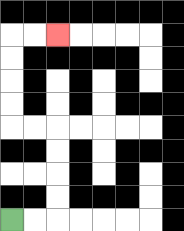{'start': '[0, 9]', 'end': '[2, 1]', 'path_directions': 'R,R,U,U,U,U,L,L,U,U,U,U,R,R', 'path_coordinates': '[[0, 9], [1, 9], [2, 9], [2, 8], [2, 7], [2, 6], [2, 5], [1, 5], [0, 5], [0, 4], [0, 3], [0, 2], [0, 1], [1, 1], [2, 1]]'}